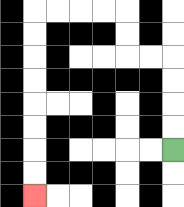{'start': '[7, 6]', 'end': '[1, 8]', 'path_directions': 'U,U,U,U,L,L,U,U,L,L,L,L,D,D,D,D,D,D,D,D', 'path_coordinates': '[[7, 6], [7, 5], [7, 4], [7, 3], [7, 2], [6, 2], [5, 2], [5, 1], [5, 0], [4, 0], [3, 0], [2, 0], [1, 0], [1, 1], [1, 2], [1, 3], [1, 4], [1, 5], [1, 6], [1, 7], [1, 8]]'}